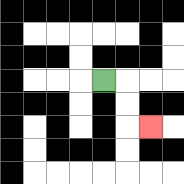{'start': '[4, 3]', 'end': '[6, 5]', 'path_directions': 'R,D,D,R', 'path_coordinates': '[[4, 3], [5, 3], [5, 4], [5, 5], [6, 5]]'}